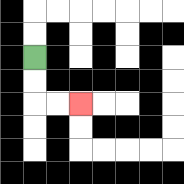{'start': '[1, 2]', 'end': '[3, 4]', 'path_directions': 'D,D,R,R', 'path_coordinates': '[[1, 2], [1, 3], [1, 4], [2, 4], [3, 4]]'}